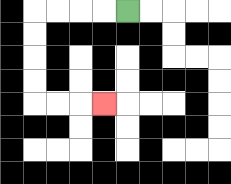{'start': '[5, 0]', 'end': '[4, 4]', 'path_directions': 'L,L,L,L,D,D,D,D,R,R,R', 'path_coordinates': '[[5, 0], [4, 0], [3, 0], [2, 0], [1, 0], [1, 1], [1, 2], [1, 3], [1, 4], [2, 4], [3, 4], [4, 4]]'}